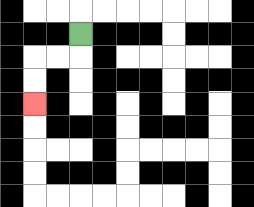{'start': '[3, 1]', 'end': '[1, 4]', 'path_directions': 'D,L,L,D,D', 'path_coordinates': '[[3, 1], [3, 2], [2, 2], [1, 2], [1, 3], [1, 4]]'}